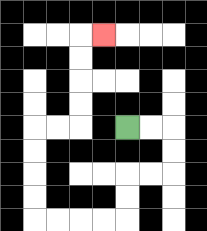{'start': '[5, 5]', 'end': '[4, 1]', 'path_directions': 'R,R,D,D,L,L,D,D,L,L,L,L,U,U,U,U,R,R,U,U,U,U,R', 'path_coordinates': '[[5, 5], [6, 5], [7, 5], [7, 6], [7, 7], [6, 7], [5, 7], [5, 8], [5, 9], [4, 9], [3, 9], [2, 9], [1, 9], [1, 8], [1, 7], [1, 6], [1, 5], [2, 5], [3, 5], [3, 4], [3, 3], [3, 2], [3, 1], [4, 1]]'}